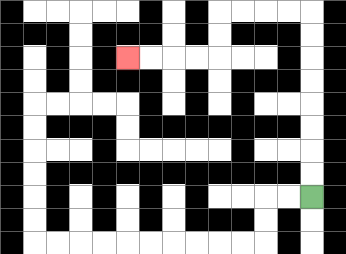{'start': '[13, 8]', 'end': '[5, 2]', 'path_directions': 'U,U,U,U,U,U,U,U,L,L,L,L,D,D,L,L,L,L', 'path_coordinates': '[[13, 8], [13, 7], [13, 6], [13, 5], [13, 4], [13, 3], [13, 2], [13, 1], [13, 0], [12, 0], [11, 0], [10, 0], [9, 0], [9, 1], [9, 2], [8, 2], [7, 2], [6, 2], [5, 2]]'}